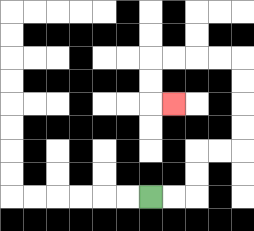{'start': '[6, 8]', 'end': '[7, 4]', 'path_directions': 'R,R,U,U,R,R,U,U,U,U,L,L,L,L,D,D,R', 'path_coordinates': '[[6, 8], [7, 8], [8, 8], [8, 7], [8, 6], [9, 6], [10, 6], [10, 5], [10, 4], [10, 3], [10, 2], [9, 2], [8, 2], [7, 2], [6, 2], [6, 3], [6, 4], [7, 4]]'}